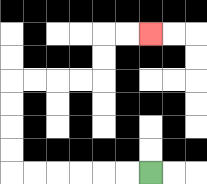{'start': '[6, 7]', 'end': '[6, 1]', 'path_directions': 'L,L,L,L,L,L,U,U,U,U,R,R,R,R,U,U,R,R', 'path_coordinates': '[[6, 7], [5, 7], [4, 7], [3, 7], [2, 7], [1, 7], [0, 7], [0, 6], [0, 5], [0, 4], [0, 3], [1, 3], [2, 3], [3, 3], [4, 3], [4, 2], [4, 1], [5, 1], [6, 1]]'}